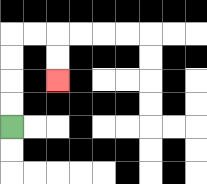{'start': '[0, 5]', 'end': '[2, 3]', 'path_directions': 'U,U,U,U,R,R,D,D', 'path_coordinates': '[[0, 5], [0, 4], [0, 3], [0, 2], [0, 1], [1, 1], [2, 1], [2, 2], [2, 3]]'}